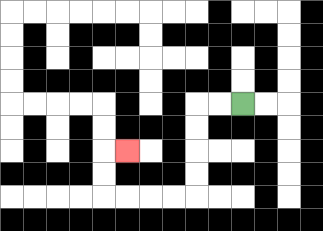{'start': '[10, 4]', 'end': '[5, 6]', 'path_directions': 'L,L,D,D,D,D,L,L,L,L,U,U,R', 'path_coordinates': '[[10, 4], [9, 4], [8, 4], [8, 5], [8, 6], [8, 7], [8, 8], [7, 8], [6, 8], [5, 8], [4, 8], [4, 7], [4, 6], [5, 6]]'}